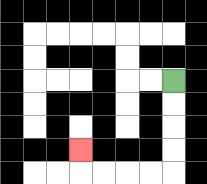{'start': '[7, 3]', 'end': '[3, 6]', 'path_directions': 'D,D,D,D,L,L,L,L,U', 'path_coordinates': '[[7, 3], [7, 4], [7, 5], [7, 6], [7, 7], [6, 7], [5, 7], [4, 7], [3, 7], [3, 6]]'}